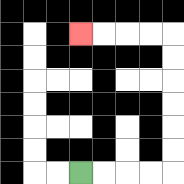{'start': '[3, 7]', 'end': '[3, 1]', 'path_directions': 'R,R,R,R,U,U,U,U,U,U,L,L,L,L', 'path_coordinates': '[[3, 7], [4, 7], [5, 7], [6, 7], [7, 7], [7, 6], [7, 5], [7, 4], [7, 3], [7, 2], [7, 1], [6, 1], [5, 1], [4, 1], [3, 1]]'}